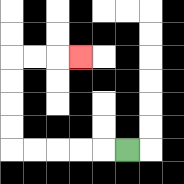{'start': '[5, 6]', 'end': '[3, 2]', 'path_directions': 'L,L,L,L,L,U,U,U,U,R,R,R', 'path_coordinates': '[[5, 6], [4, 6], [3, 6], [2, 6], [1, 6], [0, 6], [0, 5], [0, 4], [0, 3], [0, 2], [1, 2], [2, 2], [3, 2]]'}